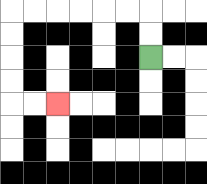{'start': '[6, 2]', 'end': '[2, 4]', 'path_directions': 'U,U,L,L,L,L,L,L,D,D,D,D,R,R', 'path_coordinates': '[[6, 2], [6, 1], [6, 0], [5, 0], [4, 0], [3, 0], [2, 0], [1, 0], [0, 0], [0, 1], [0, 2], [0, 3], [0, 4], [1, 4], [2, 4]]'}